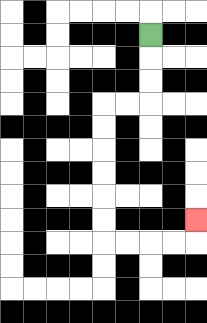{'start': '[6, 1]', 'end': '[8, 9]', 'path_directions': 'D,D,D,L,L,D,D,D,D,D,D,R,R,R,R,U', 'path_coordinates': '[[6, 1], [6, 2], [6, 3], [6, 4], [5, 4], [4, 4], [4, 5], [4, 6], [4, 7], [4, 8], [4, 9], [4, 10], [5, 10], [6, 10], [7, 10], [8, 10], [8, 9]]'}